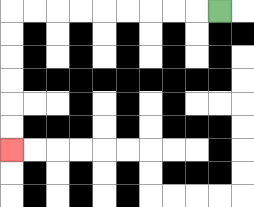{'start': '[9, 0]', 'end': '[0, 6]', 'path_directions': 'L,L,L,L,L,L,L,L,L,D,D,D,D,D,D', 'path_coordinates': '[[9, 0], [8, 0], [7, 0], [6, 0], [5, 0], [4, 0], [3, 0], [2, 0], [1, 0], [0, 0], [0, 1], [0, 2], [0, 3], [0, 4], [0, 5], [0, 6]]'}